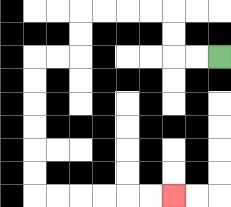{'start': '[9, 2]', 'end': '[7, 8]', 'path_directions': 'L,L,U,U,L,L,L,L,D,D,L,L,D,D,D,D,D,D,R,R,R,R,R,R', 'path_coordinates': '[[9, 2], [8, 2], [7, 2], [7, 1], [7, 0], [6, 0], [5, 0], [4, 0], [3, 0], [3, 1], [3, 2], [2, 2], [1, 2], [1, 3], [1, 4], [1, 5], [1, 6], [1, 7], [1, 8], [2, 8], [3, 8], [4, 8], [5, 8], [6, 8], [7, 8]]'}